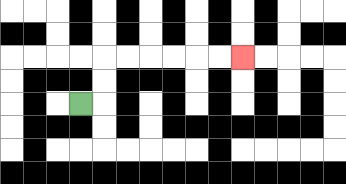{'start': '[3, 4]', 'end': '[10, 2]', 'path_directions': 'R,U,U,R,R,R,R,R,R', 'path_coordinates': '[[3, 4], [4, 4], [4, 3], [4, 2], [5, 2], [6, 2], [7, 2], [8, 2], [9, 2], [10, 2]]'}